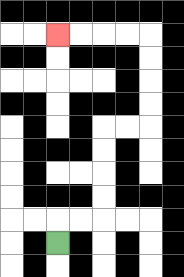{'start': '[2, 10]', 'end': '[2, 1]', 'path_directions': 'U,R,R,U,U,U,U,R,R,U,U,U,U,L,L,L,L', 'path_coordinates': '[[2, 10], [2, 9], [3, 9], [4, 9], [4, 8], [4, 7], [4, 6], [4, 5], [5, 5], [6, 5], [6, 4], [6, 3], [6, 2], [6, 1], [5, 1], [4, 1], [3, 1], [2, 1]]'}